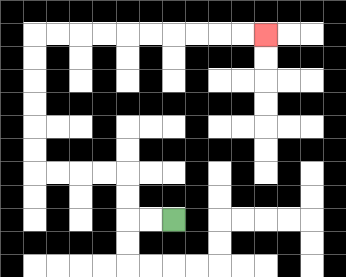{'start': '[7, 9]', 'end': '[11, 1]', 'path_directions': 'L,L,U,U,L,L,L,L,U,U,U,U,U,U,R,R,R,R,R,R,R,R,R,R', 'path_coordinates': '[[7, 9], [6, 9], [5, 9], [5, 8], [5, 7], [4, 7], [3, 7], [2, 7], [1, 7], [1, 6], [1, 5], [1, 4], [1, 3], [1, 2], [1, 1], [2, 1], [3, 1], [4, 1], [5, 1], [6, 1], [7, 1], [8, 1], [9, 1], [10, 1], [11, 1]]'}